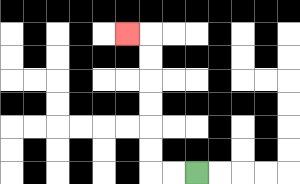{'start': '[8, 7]', 'end': '[5, 1]', 'path_directions': 'L,L,U,U,U,U,U,U,L', 'path_coordinates': '[[8, 7], [7, 7], [6, 7], [6, 6], [6, 5], [6, 4], [6, 3], [6, 2], [6, 1], [5, 1]]'}